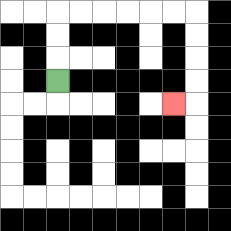{'start': '[2, 3]', 'end': '[7, 4]', 'path_directions': 'U,U,U,R,R,R,R,R,R,D,D,D,D,L', 'path_coordinates': '[[2, 3], [2, 2], [2, 1], [2, 0], [3, 0], [4, 0], [5, 0], [6, 0], [7, 0], [8, 0], [8, 1], [8, 2], [8, 3], [8, 4], [7, 4]]'}